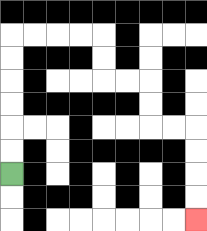{'start': '[0, 7]', 'end': '[8, 9]', 'path_directions': 'U,U,U,U,U,U,R,R,R,R,D,D,R,R,D,D,R,R,D,D,D,D', 'path_coordinates': '[[0, 7], [0, 6], [0, 5], [0, 4], [0, 3], [0, 2], [0, 1], [1, 1], [2, 1], [3, 1], [4, 1], [4, 2], [4, 3], [5, 3], [6, 3], [6, 4], [6, 5], [7, 5], [8, 5], [8, 6], [8, 7], [8, 8], [8, 9]]'}